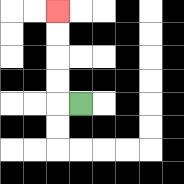{'start': '[3, 4]', 'end': '[2, 0]', 'path_directions': 'L,U,U,U,U', 'path_coordinates': '[[3, 4], [2, 4], [2, 3], [2, 2], [2, 1], [2, 0]]'}